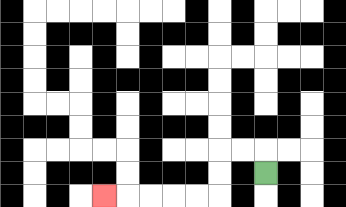{'start': '[11, 7]', 'end': '[4, 8]', 'path_directions': 'U,L,L,D,D,L,L,L,L,L', 'path_coordinates': '[[11, 7], [11, 6], [10, 6], [9, 6], [9, 7], [9, 8], [8, 8], [7, 8], [6, 8], [5, 8], [4, 8]]'}